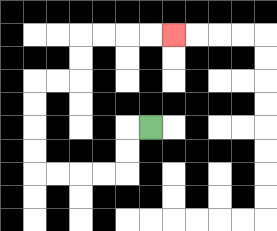{'start': '[6, 5]', 'end': '[7, 1]', 'path_directions': 'L,D,D,L,L,L,L,U,U,U,U,R,R,U,U,R,R,R,R', 'path_coordinates': '[[6, 5], [5, 5], [5, 6], [5, 7], [4, 7], [3, 7], [2, 7], [1, 7], [1, 6], [1, 5], [1, 4], [1, 3], [2, 3], [3, 3], [3, 2], [3, 1], [4, 1], [5, 1], [6, 1], [7, 1]]'}